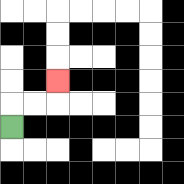{'start': '[0, 5]', 'end': '[2, 3]', 'path_directions': 'U,R,R,U', 'path_coordinates': '[[0, 5], [0, 4], [1, 4], [2, 4], [2, 3]]'}